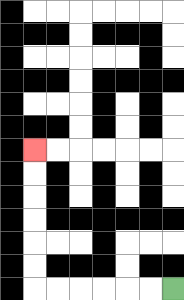{'start': '[7, 12]', 'end': '[1, 6]', 'path_directions': 'L,L,L,L,L,L,U,U,U,U,U,U', 'path_coordinates': '[[7, 12], [6, 12], [5, 12], [4, 12], [3, 12], [2, 12], [1, 12], [1, 11], [1, 10], [1, 9], [1, 8], [1, 7], [1, 6]]'}